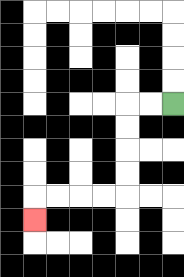{'start': '[7, 4]', 'end': '[1, 9]', 'path_directions': 'L,L,D,D,D,D,L,L,L,L,D', 'path_coordinates': '[[7, 4], [6, 4], [5, 4], [5, 5], [5, 6], [5, 7], [5, 8], [4, 8], [3, 8], [2, 8], [1, 8], [1, 9]]'}